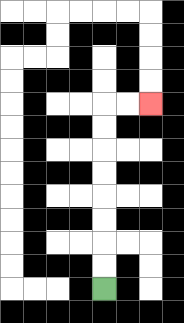{'start': '[4, 12]', 'end': '[6, 4]', 'path_directions': 'U,U,U,U,U,U,U,U,R,R', 'path_coordinates': '[[4, 12], [4, 11], [4, 10], [4, 9], [4, 8], [4, 7], [4, 6], [4, 5], [4, 4], [5, 4], [6, 4]]'}